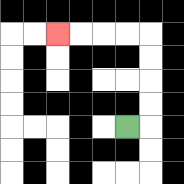{'start': '[5, 5]', 'end': '[2, 1]', 'path_directions': 'R,U,U,U,U,L,L,L,L', 'path_coordinates': '[[5, 5], [6, 5], [6, 4], [6, 3], [6, 2], [6, 1], [5, 1], [4, 1], [3, 1], [2, 1]]'}